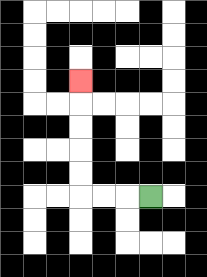{'start': '[6, 8]', 'end': '[3, 3]', 'path_directions': 'L,L,L,U,U,U,U,U', 'path_coordinates': '[[6, 8], [5, 8], [4, 8], [3, 8], [3, 7], [3, 6], [3, 5], [3, 4], [3, 3]]'}